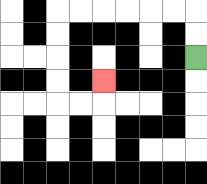{'start': '[8, 2]', 'end': '[4, 3]', 'path_directions': 'U,U,L,L,L,L,L,L,D,D,D,D,R,R,U', 'path_coordinates': '[[8, 2], [8, 1], [8, 0], [7, 0], [6, 0], [5, 0], [4, 0], [3, 0], [2, 0], [2, 1], [2, 2], [2, 3], [2, 4], [3, 4], [4, 4], [4, 3]]'}